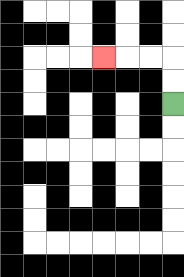{'start': '[7, 4]', 'end': '[4, 2]', 'path_directions': 'U,U,L,L,L', 'path_coordinates': '[[7, 4], [7, 3], [7, 2], [6, 2], [5, 2], [4, 2]]'}